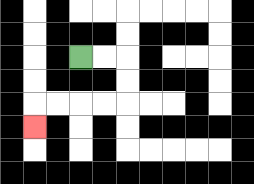{'start': '[3, 2]', 'end': '[1, 5]', 'path_directions': 'R,R,D,D,L,L,L,L,D', 'path_coordinates': '[[3, 2], [4, 2], [5, 2], [5, 3], [5, 4], [4, 4], [3, 4], [2, 4], [1, 4], [1, 5]]'}